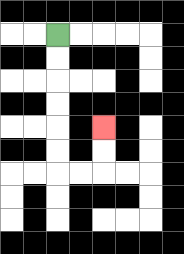{'start': '[2, 1]', 'end': '[4, 5]', 'path_directions': 'D,D,D,D,D,D,R,R,U,U', 'path_coordinates': '[[2, 1], [2, 2], [2, 3], [2, 4], [2, 5], [2, 6], [2, 7], [3, 7], [4, 7], [4, 6], [4, 5]]'}